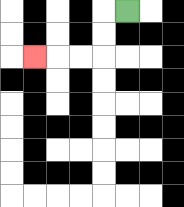{'start': '[5, 0]', 'end': '[1, 2]', 'path_directions': 'L,D,D,L,L,L', 'path_coordinates': '[[5, 0], [4, 0], [4, 1], [4, 2], [3, 2], [2, 2], [1, 2]]'}